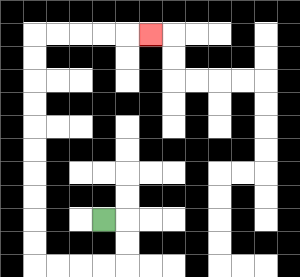{'start': '[4, 9]', 'end': '[6, 1]', 'path_directions': 'R,D,D,L,L,L,L,U,U,U,U,U,U,U,U,U,U,R,R,R,R,R', 'path_coordinates': '[[4, 9], [5, 9], [5, 10], [5, 11], [4, 11], [3, 11], [2, 11], [1, 11], [1, 10], [1, 9], [1, 8], [1, 7], [1, 6], [1, 5], [1, 4], [1, 3], [1, 2], [1, 1], [2, 1], [3, 1], [4, 1], [5, 1], [6, 1]]'}